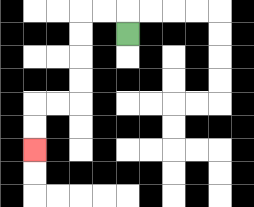{'start': '[5, 1]', 'end': '[1, 6]', 'path_directions': 'U,L,L,D,D,D,D,L,L,D,D', 'path_coordinates': '[[5, 1], [5, 0], [4, 0], [3, 0], [3, 1], [3, 2], [3, 3], [3, 4], [2, 4], [1, 4], [1, 5], [1, 6]]'}